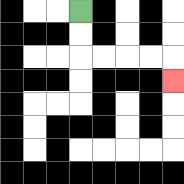{'start': '[3, 0]', 'end': '[7, 3]', 'path_directions': 'D,D,R,R,R,R,D', 'path_coordinates': '[[3, 0], [3, 1], [3, 2], [4, 2], [5, 2], [6, 2], [7, 2], [7, 3]]'}